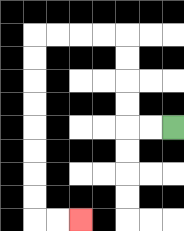{'start': '[7, 5]', 'end': '[3, 9]', 'path_directions': 'L,L,U,U,U,U,L,L,L,L,D,D,D,D,D,D,D,D,R,R', 'path_coordinates': '[[7, 5], [6, 5], [5, 5], [5, 4], [5, 3], [5, 2], [5, 1], [4, 1], [3, 1], [2, 1], [1, 1], [1, 2], [1, 3], [1, 4], [1, 5], [1, 6], [1, 7], [1, 8], [1, 9], [2, 9], [3, 9]]'}